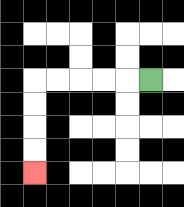{'start': '[6, 3]', 'end': '[1, 7]', 'path_directions': 'L,L,L,L,L,D,D,D,D', 'path_coordinates': '[[6, 3], [5, 3], [4, 3], [3, 3], [2, 3], [1, 3], [1, 4], [1, 5], [1, 6], [1, 7]]'}